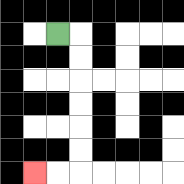{'start': '[2, 1]', 'end': '[1, 7]', 'path_directions': 'R,D,D,D,D,D,D,L,L', 'path_coordinates': '[[2, 1], [3, 1], [3, 2], [3, 3], [3, 4], [3, 5], [3, 6], [3, 7], [2, 7], [1, 7]]'}